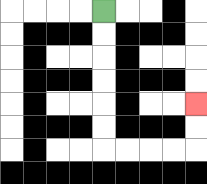{'start': '[4, 0]', 'end': '[8, 4]', 'path_directions': 'D,D,D,D,D,D,R,R,R,R,U,U', 'path_coordinates': '[[4, 0], [4, 1], [4, 2], [4, 3], [4, 4], [4, 5], [4, 6], [5, 6], [6, 6], [7, 6], [8, 6], [8, 5], [8, 4]]'}